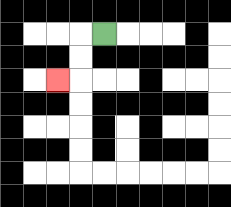{'start': '[4, 1]', 'end': '[2, 3]', 'path_directions': 'L,D,D,L', 'path_coordinates': '[[4, 1], [3, 1], [3, 2], [3, 3], [2, 3]]'}